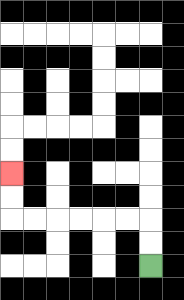{'start': '[6, 11]', 'end': '[0, 7]', 'path_directions': 'U,U,L,L,L,L,L,L,U,U', 'path_coordinates': '[[6, 11], [6, 10], [6, 9], [5, 9], [4, 9], [3, 9], [2, 9], [1, 9], [0, 9], [0, 8], [0, 7]]'}